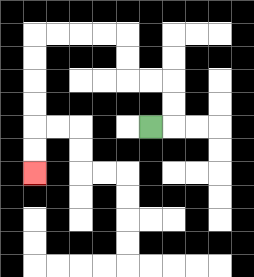{'start': '[6, 5]', 'end': '[1, 7]', 'path_directions': 'R,U,U,L,L,U,U,L,L,L,L,D,D,D,D,D,D', 'path_coordinates': '[[6, 5], [7, 5], [7, 4], [7, 3], [6, 3], [5, 3], [5, 2], [5, 1], [4, 1], [3, 1], [2, 1], [1, 1], [1, 2], [1, 3], [1, 4], [1, 5], [1, 6], [1, 7]]'}